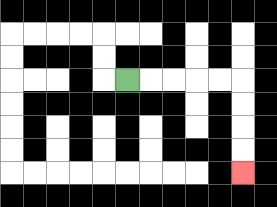{'start': '[5, 3]', 'end': '[10, 7]', 'path_directions': 'R,R,R,R,R,D,D,D,D', 'path_coordinates': '[[5, 3], [6, 3], [7, 3], [8, 3], [9, 3], [10, 3], [10, 4], [10, 5], [10, 6], [10, 7]]'}